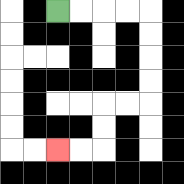{'start': '[2, 0]', 'end': '[2, 6]', 'path_directions': 'R,R,R,R,D,D,D,D,L,L,D,D,L,L', 'path_coordinates': '[[2, 0], [3, 0], [4, 0], [5, 0], [6, 0], [6, 1], [6, 2], [6, 3], [6, 4], [5, 4], [4, 4], [4, 5], [4, 6], [3, 6], [2, 6]]'}